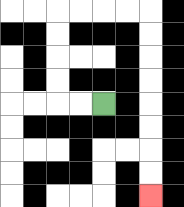{'start': '[4, 4]', 'end': '[6, 8]', 'path_directions': 'L,L,U,U,U,U,R,R,R,R,D,D,D,D,D,D,D,D', 'path_coordinates': '[[4, 4], [3, 4], [2, 4], [2, 3], [2, 2], [2, 1], [2, 0], [3, 0], [4, 0], [5, 0], [6, 0], [6, 1], [6, 2], [6, 3], [6, 4], [6, 5], [6, 6], [6, 7], [6, 8]]'}